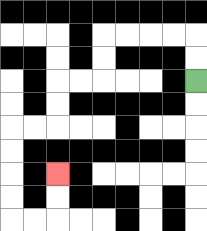{'start': '[8, 3]', 'end': '[2, 7]', 'path_directions': 'U,U,L,L,L,L,D,D,L,L,D,D,L,L,D,D,D,D,R,R,U,U', 'path_coordinates': '[[8, 3], [8, 2], [8, 1], [7, 1], [6, 1], [5, 1], [4, 1], [4, 2], [4, 3], [3, 3], [2, 3], [2, 4], [2, 5], [1, 5], [0, 5], [0, 6], [0, 7], [0, 8], [0, 9], [1, 9], [2, 9], [2, 8], [2, 7]]'}